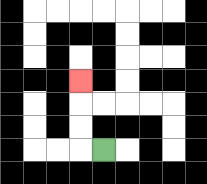{'start': '[4, 6]', 'end': '[3, 3]', 'path_directions': 'L,U,U,U', 'path_coordinates': '[[4, 6], [3, 6], [3, 5], [3, 4], [3, 3]]'}